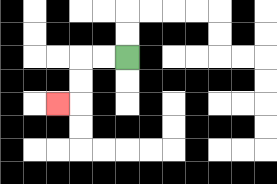{'start': '[5, 2]', 'end': '[2, 4]', 'path_directions': 'L,L,D,D,L', 'path_coordinates': '[[5, 2], [4, 2], [3, 2], [3, 3], [3, 4], [2, 4]]'}